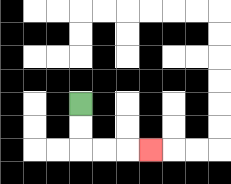{'start': '[3, 4]', 'end': '[6, 6]', 'path_directions': 'D,D,R,R,R', 'path_coordinates': '[[3, 4], [3, 5], [3, 6], [4, 6], [5, 6], [6, 6]]'}